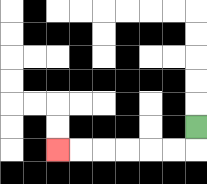{'start': '[8, 5]', 'end': '[2, 6]', 'path_directions': 'D,L,L,L,L,L,L', 'path_coordinates': '[[8, 5], [8, 6], [7, 6], [6, 6], [5, 6], [4, 6], [3, 6], [2, 6]]'}